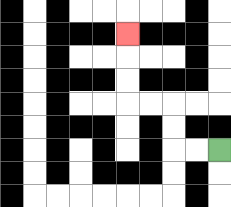{'start': '[9, 6]', 'end': '[5, 1]', 'path_directions': 'L,L,U,U,L,L,U,U,U', 'path_coordinates': '[[9, 6], [8, 6], [7, 6], [7, 5], [7, 4], [6, 4], [5, 4], [5, 3], [5, 2], [5, 1]]'}